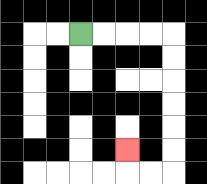{'start': '[3, 1]', 'end': '[5, 6]', 'path_directions': 'R,R,R,R,D,D,D,D,D,D,L,L,U', 'path_coordinates': '[[3, 1], [4, 1], [5, 1], [6, 1], [7, 1], [7, 2], [7, 3], [7, 4], [7, 5], [7, 6], [7, 7], [6, 7], [5, 7], [5, 6]]'}